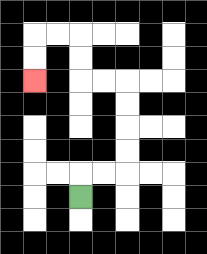{'start': '[3, 8]', 'end': '[1, 3]', 'path_directions': 'U,R,R,U,U,U,U,L,L,U,U,L,L,D,D', 'path_coordinates': '[[3, 8], [3, 7], [4, 7], [5, 7], [5, 6], [5, 5], [5, 4], [5, 3], [4, 3], [3, 3], [3, 2], [3, 1], [2, 1], [1, 1], [1, 2], [1, 3]]'}